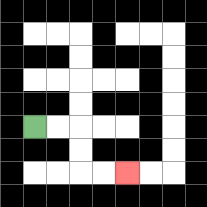{'start': '[1, 5]', 'end': '[5, 7]', 'path_directions': 'R,R,D,D,R,R', 'path_coordinates': '[[1, 5], [2, 5], [3, 5], [3, 6], [3, 7], [4, 7], [5, 7]]'}